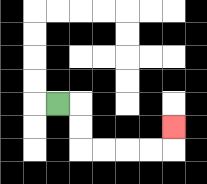{'start': '[2, 4]', 'end': '[7, 5]', 'path_directions': 'R,D,D,R,R,R,R,U', 'path_coordinates': '[[2, 4], [3, 4], [3, 5], [3, 6], [4, 6], [5, 6], [6, 6], [7, 6], [7, 5]]'}